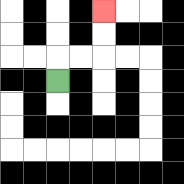{'start': '[2, 3]', 'end': '[4, 0]', 'path_directions': 'U,R,R,U,U', 'path_coordinates': '[[2, 3], [2, 2], [3, 2], [4, 2], [4, 1], [4, 0]]'}